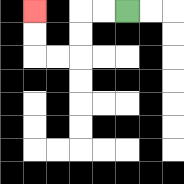{'start': '[5, 0]', 'end': '[1, 0]', 'path_directions': 'L,L,D,D,L,L,U,U', 'path_coordinates': '[[5, 0], [4, 0], [3, 0], [3, 1], [3, 2], [2, 2], [1, 2], [1, 1], [1, 0]]'}